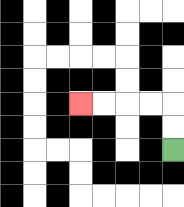{'start': '[7, 6]', 'end': '[3, 4]', 'path_directions': 'U,U,L,L,L,L', 'path_coordinates': '[[7, 6], [7, 5], [7, 4], [6, 4], [5, 4], [4, 4], [3, 4]]'}